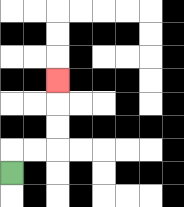{'start': '[0, 7]', 'end': '[2, 3]', 'path_directions': 'U,R,R,U,U,U', 'path_coordinates': '[[0, 7], [0, 6], [1, 6], [2, 6], [2, 5], [2, 4], [2, 3]]'}